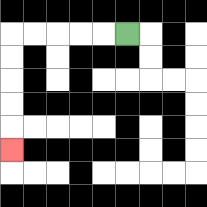{'start': '[5, 1]', 'end': '[0, 6]', 'path_directions': 'L,L,L,L,L,D,D,D,D,D', 'path_coordinates': '[[5, 1], [4, 1], [3, 1], [2, 1], [1, 1], [0, 1], [0, 2], [0, 3], [0, 4], [0, 5], [0, 6]]'}